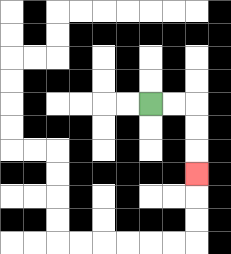{'start': '[6, 4]', 'end': '[8, 7]', 'path_directions': 'R,R,D,D,D', 'path_coordinates': '[[6, 4], [7, 4], [8, 4], [8, 5], [8, 6], [8, 7]]'}